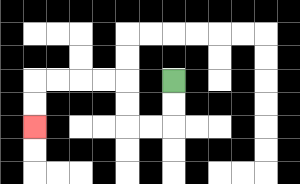{'start': '[7, 3]', 'end': '[1, 5]', 'path_directions': 'D,D,L,L,U,U,L,L,L,L,D,D', 'path_coordinates': '[[7, 3], [7, 4], [7, 5], [6, 5], [5, 5], [5, 4], [5, 3], [4, 3], [3, 3], [2, 3], [1, 3], [1, 4], [1, 5]]'}